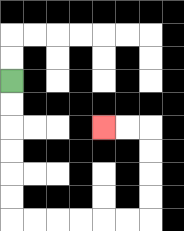{'start': '[0, 3]', 'end': '[4, 5]', 'path_directions': 'D,D,D,D,D,D,R,R,R,R,R,R,U,U,U,U,L,L', 'path_coordinates': '[[0, 3], [0, 4], [0, 5], [0, 6], [0, 7], [0, 8], [0, 9], [1, 9], [2, 9], [3, 9], [4, 9], [5, 9], [6, 9], [6, 8], [6, 7], [6, 6], [6, 5], [5, 5], [4, 5]]'}